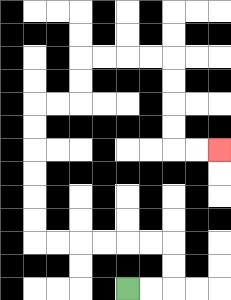{'start': '[5, 12]', 'end': '[9, 6]', 'path_directions': 'R,R,U,U,L,L,L,L,L,L,U,U,U,U,U,U,R,R,U,U,R,R,R,R,D,D,D,D,R,R', 'path_coordinates': '[[5, 12], [6, 12], [7, 12], [7, 11], [7, 10], [6, 10], [5, 10], [4, 10], [3, 10], [2, 10], [1, 10], [1, 9], [1, 8], [1, 7], [1, 6], [1, 5], [1, 4], [2, 4], [3, 4], [3, 3], [3, 2], [4, 2], [5, 2], [6, 2], [7, 2], [7, 3], [7, 4], [7, 5], [7, 6], [8, 6], [9, 6]]'}